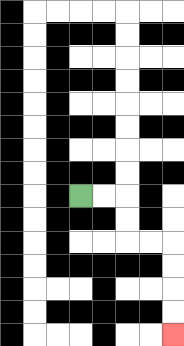{'start': '[3, 8]', 'end': '[7, 14]', 'path_directions': 'R,R,D,D,R,R,D,D,D,D', 'path_coordinates': '[[3, 8], [4, 8], [5, 8], [5, 9], [5, 10], [6, 10], [7, 10], [7, 11], [7, 12], [7, 13], [7, 14]]'}